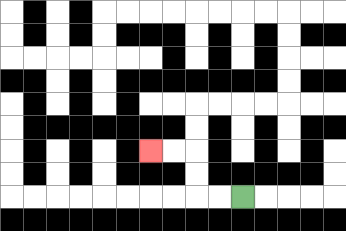{'start': '[10, 8]', 'end': '[6, 6]', 'path_directions': 'L,L,U,U,L,L', 'path_coordinates': '[[10, 8], [9, 8], [8, 8], [8, 7], [8, 6], [7, 6], [6, 6]]'}